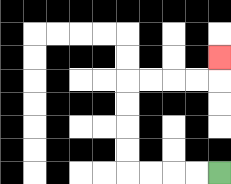{'start': '[9, 7]', 'end': '[9, 2]', 'path_directions': 'L,L,L,L,U,U,U,U,R,R,R,R,U', 'path_coordinates': '[[9, 7], [8, 7], [7, 7], [6, 7], [5, 7], [5, 6], [5, 5], [5, 4], [5, 3], [6, 3], [7, 3], [8, 3], [9, 3], [9, 2]]'}